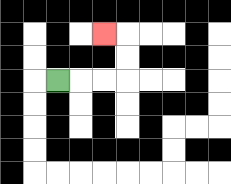{'start': '[2, 3]', 'end': '[4, 1]', 'path_directions': 'R,R,R,U,U,L', 'path_coordinates': '[[2, 3], [3, 3], [4, 3], [5, 3], [5, 2], [5, 1], [4, 1]]'}